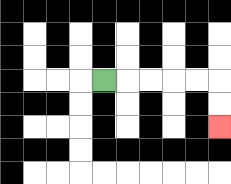{'start': '[4, 3]', 'end': '[9, 5]', 'path_directions': 'R,R,R,R,R,D,D', 'path_coordinates': '[[4, 3], [5, 3], [6, 3], [7, 3], [8, 3], [9, 3], [9, 4], [9, 5]]'}